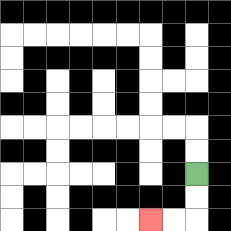{'start': '[8, 7]', 'end': '[6, 9]', 'path_directions': 'D,D,L,L', 'path_coordinates': '[[8, 7], [8, 8], [8, 9], [7, 9], [6, 9]]'}